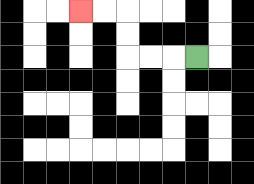{'start': '[8, 2]', 'end': '[3, 0]', 'path_directions': 'L,L,L,U,U,L,L', 'path_coordinates': '[[8, 2], [7, 2], [6, 2], [5, 2], [5, 1], [5, 0], [4, 0], [3, 0]]'}